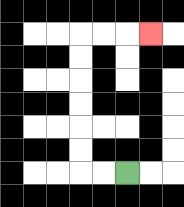{'start': '[5, 7]', 'end': '[6, 1]', 'path_directions': 'L,L,U,U,U,U,U,U,R,R,R', 'path_coordinates': '[[5, 7], [4, 7], [3, 7], [3, 6], [3, 5], [3, 4], [3, 3], [3, 2], [3, 1], [4, 1], [5, 1], [6, 1]]'}